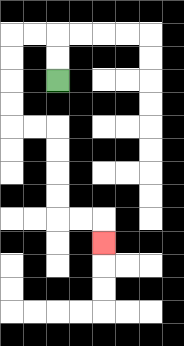{'start': '[2, 3]', 'end': '[4, 10]', 'path_directions': 'U,U,L,L,D,D,D,D,R,R,D,D,D,D,R,R,D', 'path_coordinates': '[[2, 3], [2, 2], [2, 1], [1, 1], [0, 1], [0, 2], [0, 3], [0, 4], [0, 5], [1, 5], [2, 5], [2, 6], [2, 7], [2, 8], [2, 9], [3, 9], [4, 9], [4, 10]]'}